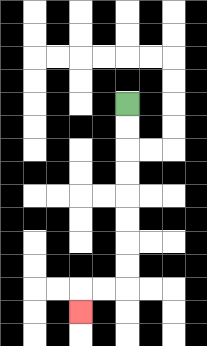{'start': '[5, 4]', 'end': '[3, 13]', 'path_directions': 'D,D,D,D,D,D,D,D,L,L,D', 'path_coordinates': '[[5, 4], [5, 5], [5, 6], [5, 7], [5, 8], [5, 9], [5, 10], [5, 11], [5, 12], [4, 12], [3, 12], [3, 13]]'}